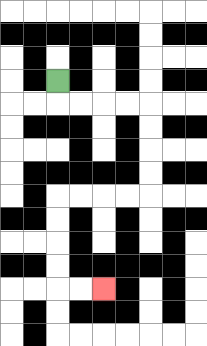{'start': '[2, 3]', 'end': '[4, 12]', 'path_directions': 'D,R,R,R,R,D,D,D,D,L,L,L,L,D,D,D,D,R,R', 'path_coordinates': '[[2, 3], [2, 4], [3, 4], [4, 4], [5, 4], [6, 4], [6, 5], [6, 6], [6, 7], [6, 8], [5, 8], [4, 8], [3, 8], [2, 8], [2, 9], [2, 10], [2, 11], [2, 12], [3, 12], [4, 12]]'}